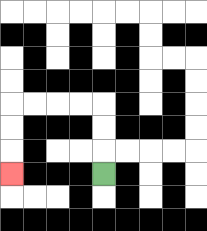{'start': '[4, 7]', 'end': '[0, 7]', 'path_directions': 'U,U,U,L,L,L,L,D,D,D', 'path_coordinates': '[[4, 7], [4, 6], [4, 5], [4, 4], [3, 4], [2, 4], [1, 4], [0, 4], [0, 5], [0, 6], [0, 7]]'}